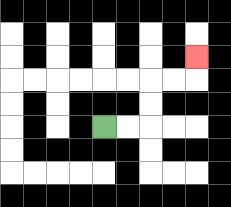{'start': '[4, 5]', 'end': '[8, 2]', 'path_directions': 'R,R,U,U,R,R,U', 'path_coordinates': '[[4, 5], [5, 5], [6, 5], [6, 4], [6, 3], [7, 3], [8, 3], [8, 2]]'}